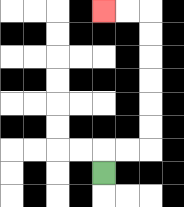{'start': '[4, 7]', 'end': '[4, 0]', 'path_directions': 'U,R,R,U,U,U,U,U,U,L,L', 'path_coordinates': '[[4, 7], [4, 6], [5, 6], [6, 6], [6, 5], [6, 4], [6, 3], [6, 2], [6, 1], [6, 0], [5, 0], [4, 0]]'}